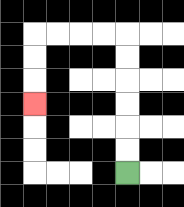{'start': '[5, 7]', 'end': '[1, 4]', 'path_directions': 'U,U,U,U,U,U,L,L,L,L,D,D,D', 'path_coordinates': '[[5, 7], [5, 6], [5, 5], [5, 4], [5, 3], [5, 2], [5, 1], [4, 1], [3, 1], [2, 1], [1, 1], [1, 2], [1, 3], [1, 4]]'}